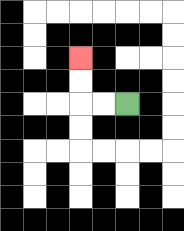{'start': '[5, 4]', 'end': '[3, 2]', 'path_directions': 'L,L,U,U', 'path_coordinates': '[[5, 4], [4, 4], [3, 4], [3, 3], [3, 2]]'}